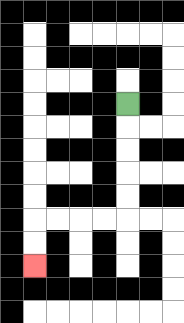{'start': '[5, 4]', 'end': '[1, 11]', 'path_directions': 'D,D,D,D,D,L,L,L,L,D,D', 'path_coordinates': '[[5, 4], [5, 5], [5, 6], [5, 7], [5, 8], [5, 9], [4, 9], [3, 9], [2, 9], [1, 9], [1, 10], [1, 11]]'}